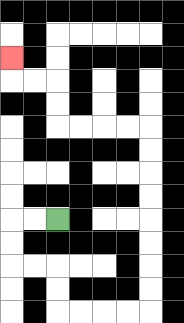{'start': '[2, 9]', 'end': '[0, 2]', 'path_directions': 'L,L,D,D,R,R,D,D,R,R,R,R,U,U,U,U,U,U,U,U,L,L,L,L,U,U,L,L,U', 'path_coordinates': '[[2, 9], [1, 9], [0, 9], [0, 10], [0, 11], [1, 11], [2, 11], [2, 12], [2, 13], [3, 13], [4, 13], [5, 13], [6, 13], [6, 12], [6, 11], [6, 10], [6, 9], [6, 8], [6, 7], [6, 6], [6, 5], [5, 5], [4, 5], [3, 5], [2, 5], [2, 4], [2, 3], [1, 3], [0, 3], [0, 2]]'}